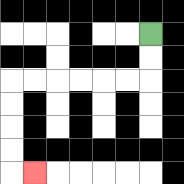{'start': '[6, 1]', 'end': '[1, 7]', 'path_directions': 'D,D,L,L,L,L,L,L,D,D,D,D,R', 'path_coordinates': '[[6, 1], [6, 2], [6, 3], [5, 3], [4, 3], [3, 3], [2, 3], [1, 3], [0, 3], [0, 4], [0, 5], [0, 6], [0, 7], [1, 7]]'}